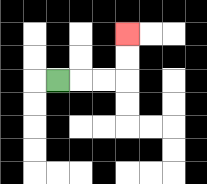{'start': '[2, 3]', 'end': '[5, 1]', 'path_directions': 'R,R,R,U,U', 'path_coordinates': '[[2, 3], [3, 3], [4, 3], [5, 3], [5, 2], [5, 1]]'}